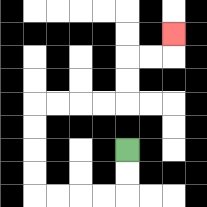{'start': '[5, 6]', 'end': '[7, 1]', 'path_directions': 'D,D,L,L,L,L,U,U,U,U,R,R,R,R,U,U,R,R,U', 'path_coordinates': '[[5, 6], [5, 7], [5, 8], [4, 8], [3, 8], [2, 8], [1, 8], [1, 7], [1, 6], [1, 5], [1, 4], [2, 4], [3, 4], [4, 4], [5, 4], [5, 3], [5, 2], [6, 2], [7, 2], [7, 1]]'}